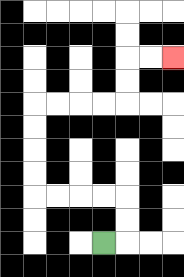{'start': '[4, 10]', 'end': '[7, 2]', 'path_directions': 'R,U,U,L,L,L,L,U,U,U,U,R,R,R,R,U,U,R,R', 'path_coordinates': '[[4, 10], [5, 10], [5, 9], [5, 8], [4, 8], [3, 8], [2, 8], [1, 8], [1, 7], [1, 6], [1, 5], [1, 4], [2, 4], [3, 4], [4, 4], [5, 4], [5, 3], [5, 2], [6, 2], [7, 2]]'}